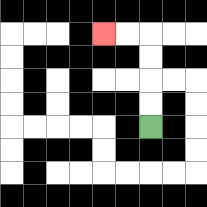{'start': '[6, 5]', 'end': '[4, 1]', 'path_directions': 'U,U,U,U,L,L', 'path_coordinates': '[[6, 5], [6, 4], [6, 3], [6, 2], [6, 1], [5, 1], [4, 1]]'}